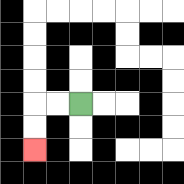{'start': '[3, 4]', 'end': '[1, 6]', 'path_directions': 'L,L,D,D', 'path_coordinates': '[[3, 4], [2, 4], [1, 4], [1, 5], [1, 6]]'}